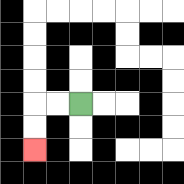{'start': '[3, 4]', 'end': '[1, 6]', 'path_directions': 'L,L,D,D', 'path_coordinates': '[[3, 4], [2, 4], [1, 4], [1, 5], [1, 6]]'}